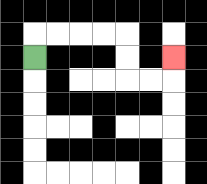{'start': '[1, 2]', 'end': '[7, 2]', 'path_directions': 'U,R,R,R,R,D,D,R,R,U', 'path_coordinates': '[[1, 2], [1, 1], [2, 1], [3, 1], [4, 1], [5, 1], [5, 2], [5, 3], [6, 3], [7, 3], [7, 2]]'}